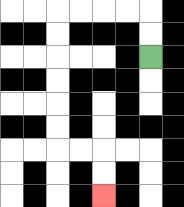{'start': '[6, 2]', 'end': '[4, 8]', 'path_directions': 'U,U,L,L,L,L,D,D,D,D,D,D,R,R,D,D', 'path_coordinates': '[[6, 2], [6, 1], [6, 0], [5, 0], [4, 0], [3, 0], [2, 0], [2, 1], [2, 2], [2, 3], [2, 4], [2, 5], [2, 6], [3, 6], [4, 6], [4, 7], [4, 8]]'}